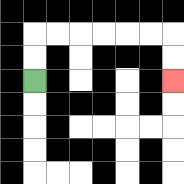{'start': '[1, 3]', 'end': '[7, 3]', 'path_directions': 'U,U,R,R,R,R,R,R,D,D', 'path_coordinates': '[[1, 3], [1, 2], [1, 1], [2, 1], [3, 1], [4, 1], [5, 1], [6, 1], [7, 1], [7, 2], [7, 3]]'}